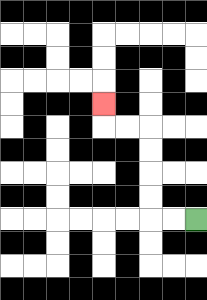{'start': '[8, 9]', 'end': '[4, 4]', 'path_directions': 'L,L,U,U,U,U,L,L,U', 'path_coordinates': '[[8, 9], [7, 9], [6, 9], [6, 8], [6, 7], [6, 6], [6, 5], [5, 5], [4, 5], [4, 4]]'}